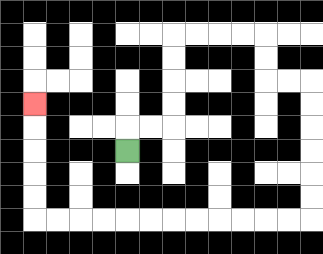{'start': '[5, 6]', 'end': '[1, 4]', 'path_directions': 'U,R,R,U,U,U,U,R,R,R,R,D,D,R,R,D,D,D,D,D,D,L,L,L,L,L,L,L,L,L,L,L,L,U,U,U,U,U', 'path_coordinates': '[[5, 6], [5, 5], [6, 5], [7, 5], [7, 4], [7, 3], [7, 2], [7, 1], [8, 1], [9, 1], [10, 1], [11, 1], [11, 2], [11, 3], [12, 3], [13, 3], [13, 4], [13, 5], [13, 6], [13, 7], [13, 8], [13, 9], [12, 9], [11, 9], [10, 9], [9, 9], [8, 9], [7, 9], [6, 9], [5, 9], [4, 9], [3, 9], [2, 9], [1, 9], [1, 8], [1, 7], [1, 6], [1, 5], [1, 4]]'}